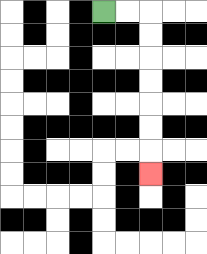{'start': '[4, 0]', 'end': '[6, 7]', 'path_directions': 'R,R,D,D,D,D,D,D,D', 'path_coordinates': '[[4, 0], [5, 0], [6, 0], [6, 1], [6, 2], [6, 3], [6, 4], [6, 5], [6, 6], [6, 7]]'}